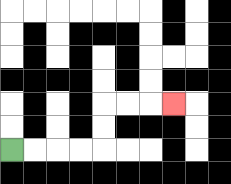{'start': '[0, 6]', 'end': '[7, 4]', 'path_directions': 'R,R,R,R,U,U,R,R,R', 'path_coordinates': '[[0, 6], [1, 6], [2, 6], [3, 6], [4, 6], [4, 5], [4, 4], [5, 4], [6, 4], [7, 4]]'}